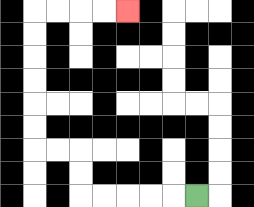{'start': '[8, 8]', 'end': '[5, 0]', 'path_directions': 'L,L,L,L,L,U,U,L,L,U,U,U,U,U,U,R,R,R,R', 'path_coordinates': '[[8, 8], [7, 8], [6, 8], [5, 8], [4, 8], [3, 8], [3, 7], [3, 6], [2, 6], [1, 6], [1, 5], [1, 4], [1, 3], [1, 2], [1, 1], [1, 0], [2, 0], [3, 0], [4, 0], [5, 0]]'}